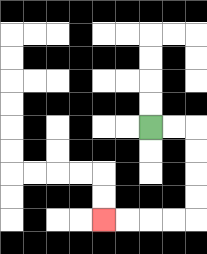{'start': '[6, 5]', 'end': '[4, 9]', 'path_directions': 'R,R,D,D,D,D,L,L,L,L', 'path_coordinates': '[[6, 5], [7, 5], [8, 5], [8, 6], [8, 7], [8, 8], [8, 9], [7, 9], [6, 9], [5, 9], [4, 9]]'}